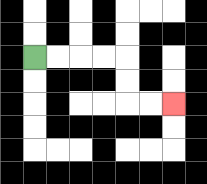{'start': '[1, 2]', 'end': '[7, 4]', 'path_directions': 'R,R,R,R,D,D,R,R', 'path_coordinates': '[[1, 2], [2, 2], [3, 2], [4, 2], [5, 2], [5, 3], [5, 4], [6, 4], [7, 4]]'}